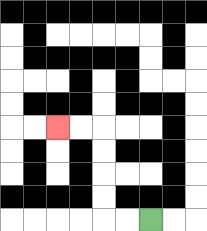{'start': '[6, 9]', 'end': '[2, 5]', 'path_directions': 'L,L,U,U,U,U,L,L', 'path_coordinates': '[[6, 9], [5, 9], [4, 9], [4, 8], [4, 7], [4, 6], [4, 5], [3, 5], [2, 5]]'}